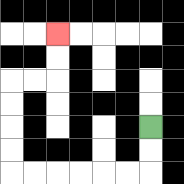{'start': '[6, 5]', 'end': '[2, 1]', 'path_directions': 'D,D,L,L,L,L,L,L,U,U,U,U,R,R,U,U', 'path_coordinates': '[[6, 5], [6, 6], [6, 7], [5, 7], [4, 7], [3, 7], [2, 7], [1, 7], [0, 7], [0, 6], [0, 5], [0, 4], [0, 3], [1, 3], [2, 3], [2, 2], [2, 1]]'}